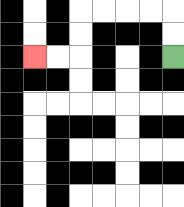{'start': '[7, 2]', 'end': '[1, 2]', 'path_directions': 'U,U,L,L,L,L,D,D,L,L', 'path_coordinates': '[[7, 2], [7, 1], [7, 0], [6, 0], [5, 0], [4, 0], [3, 0], [3, 1], [3, 2], [2, 2], [1, 2]]'}